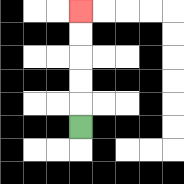{'start': '[3, 5]', 'end': '[3, 0]', 'path_directions': 'U,U,U,U,U', 'path_coordinates': '[[3, 5], [3, 4], [3, 3], [3, 2], [3, 1], [3, 0]]'}